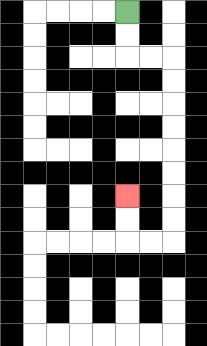{'start': '[5, 0]', 'end': '[5, 8]', 'path_directions': 'D,D,R,R,D,D,D,D,D,D,D,D,L,L,U,U', 'path_coordinates': '[[5, 0], [5, 1], [5, 2], [6, 2], [7, 2], [7, 3], [7, 4], [7, 5], [7, 6], [7, 7], [7, 8], [7, 9], [7, 10], [6, 10], [5, 10], [5, 9], [5, 8]]'}